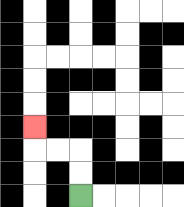{'start': '[3, 8]', 'end': '[1, 5]', 'path_directions': 'U,U,L,L,U', 'path_coordinates': '[[3, 8], [3, 7], [3, 6], [2, 6], [1, 6], [1, 5]]'}